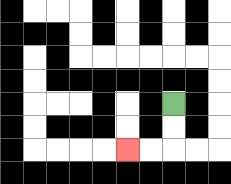{'start': '[7, 4]', 'end': '[5, 6]', 'path_directions': 'D,D,L,L', 'path_coordinates': '[[7, 4], [7, 5], [7, 6], [6, 6], [5, 6]]'}